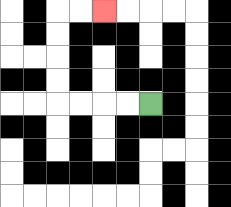{'start': '[6, 4]', 'end': '[4, 0]', 'path_directions': 'L,L,L,L,U,U,U,U,R,R', 'path_coordinates': '[[6, 4], [5, 4], [4, 4], [3, 4], [2, 4], [2, 3], [2, 2], [2, 1], [2, 0], [3, 0], [4, 0]]'}